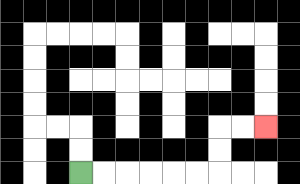{'start': '[3, 7]', 'end': '[11, 5]', 'path_directions': 'R,R,R,R,R,R,U,U,R,R', 'path_coordinates': '[[3, 7], [4, 7], [5, 7], [6, 7], [7, 7], [8, 7], [9, 7], [9, 6], [9, 5], [10, 5], [11, 5]]'}